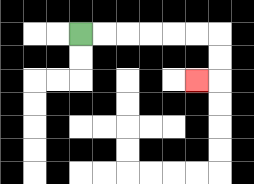{'start': '[3, 1]', 'end': '[8, 3]', 'path_directions': 'R,R,R,R,R,R,D,D,L', 'path_coordinates': '[[3, 1], [4, 1], [5, 1], [6, 1], [7, 1], [8, 1], [9, 1], [9, 2], [9, 3], [8, 3]]'}